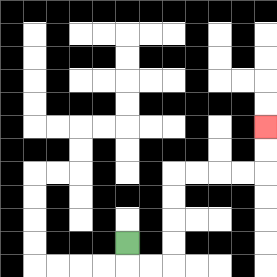{'start': '[5, 10]', 'end': '[11, 5]', 'path_directions': 'D,R,R,U,U,U,U,R,R,R,R,U,U', 'path_coordinates': '[[5, 10], [5, 11], [6, 11], [7, 11], [7, 10], [7, 9], [7, 8], [7, 7], [8, 7], [9, 7], [10, 7], [11, 7], [11, 6], [11, 5]]'}